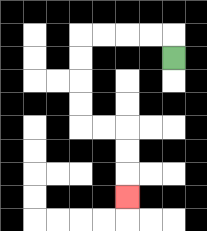{'start': '[7, 2]', 'end': '[5, 8]', 'path_directions': 'U,L,L,L,L,D,D,D,D,R,R,D,D,D', 'path_coordinates': '[[7, 2], [7, 1], [6, 1], [5, 1], [4, 1], [3, 1], [3, 2], [3, 3], [3, 4], [3, 5], [4, 5], [5, 5], [5, 6], [5, 7], [5, 8]]'}